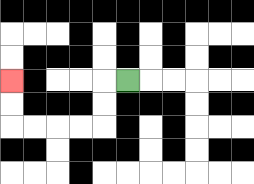{'start': '[5, 3]', 'end': '[0, 3]', 'path_directions': 'L,D,D,L,L,L,L,U,U', 'path_coordinates': '[[5, 3], [4, 3], [4, 4], [4, 5], [3, 5], [2, 5], [1, 5], [0, 5], [0, 4], [0, 3]]'}